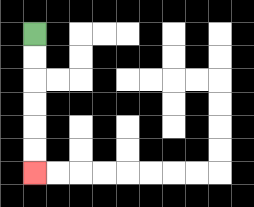{'start': '[1, 1]', 'end': '[1, 7]', 'path_directions': 'D,D,D,D,D,D', 'path_coordinates': '[[1, 1], [1, 2], [1, 3], [1, 4], [1, 5], [1, 6], [1, 7]]'}